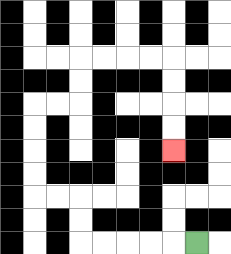{'start': '[8, 10]', 'end': '[7, 6]', 'path_directions': 'L,L,L,L,L,U,U,L,L,U,U,U,U,R,R,U,U,R,R,R,R,D,D,D,D', 'path_coordinates': '[[8, 10], [7, 10], [6, 10], [5, 10], [4, 10], [3, 10], [3, 9], [3, 8], [2, 8], [1, 8], [1, 7], [1, 6], [1, 5], [1, 4], [2, 4], [3, 4], [3, 3], [3, 2], [4, 2], [5, 2], [6, 2], [7, 2], [7, 3], [7, 4], [7, 5], [7, 6]]'}